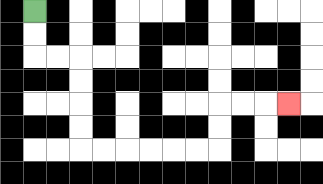{'start': '[1, 0]', 'end': '[12, 4]', 'path_directions': 'D,D,R,R,D,D,D,D,R,R,R,R,R,R,U,U,R,R,R', 'path_coordinates': '[[1, 0], [1, 1], [1, 2], [2, 2], [3, 2], [3, 3], [3, 4], [3, 5], [3, 6], [4, 6], [5, 6], [6, 6], [7, 6], [8, 6], [9, 6], [9, 5], [9, 4], [10, 4], [11, 4], [12, 4]]'}